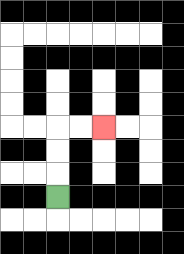{'start': '[2, 8]', 'end': '[4, 5]', 'path_directions': 'U,U,U,R,R', 'path_coordinates': '[[2, 8], [2, 7], [2, 6], [2, 5], [3, 5], [4, 5]]'}